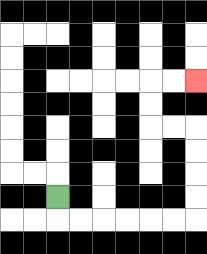{'start': '[2, 8]', 'end': '[8, 3]', 'path_directions': 'D,R,R,R,R,R,R,U,U,U,U,L,L,U,U,R,R', 'path_coordinates': '[[2, 8], [2, 9], [3, 9], [4, 9], [5, 9], [6, 9], [7, 9], [8, 9], [8, 8], [8, 7], [8, 6], [8, 5], [7, 5], [6, 5], [6, 4], [6, 3], [7, 3], [8, 3]]'}